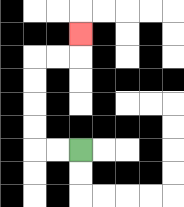{'start': '[3, 6]', 'end': '[3, 1]', 'path_directions': 'L,L,U,U,U,U,R,R,U', 'path_coordinates': '[[3, 6], [2, 6], [1, 6], [1, 5], [1, 4], [1, 3], [1, 2], [2, 2], [3, 2], [3, 1]]'}